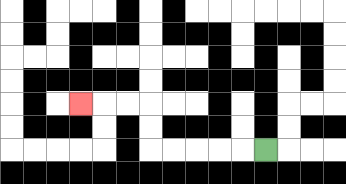{'start': '[11, 6]', 'end': '[3, 4]', 'path_directions': 'L,L,L,L,L,U,U,L,L,L', 'path_coordinates': '[[11, 6], [10, 6], [9, 6], [8, 6], [7, 6], [6, 6], [6, 5], [6, 4], [5, 4], [4, 4], [3, 4]]'}